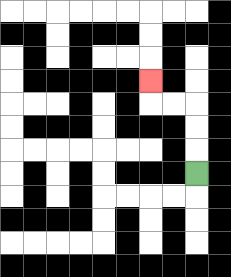{'start': '[8, 7]', 'end': '[6, 3]', 'path_directions': 'U,U,U,L,L,U', 'path_coordinates': '[[8, 7], [8, 6], [8, 5], [8, 4], [7, 4], [6, 4], [6, 3]]'}